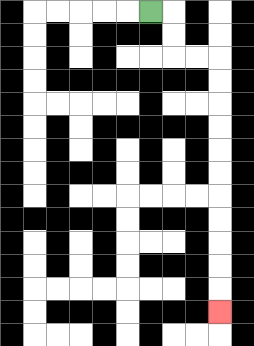{'start': '[6, 0]', 'end': '[9, 13]', 'path_directions': 'R,D,D,R,R,D,D,D,D,D,D,D,D,D,D,D', 'path_coordinates': '[[6, 0], [7, 0], [7, 1], [7, 2], [8, 2], [9, 2], [9, 3], [9, 4], [9, 5], [9, 6], [9, 7], [9, 8], [9, 9], [9, 10], [9, 11], [9, 12], [9, 13]]'}